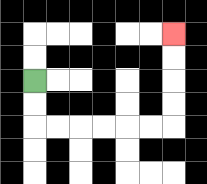{'start': '[1, 3]', 'end': '[7, 1]', 'path_directions': 'D,D,R,R,R,R,R,R,U,U,U,U', 'path_coordinates': '[[1, 3], [1, 4], [1, 5], [2, 5], [3, 5], [4, 5], [5, 5], [6, 5], [7, 5], [7, 4], [7, 3], [7, 2], [7, 1]]'}